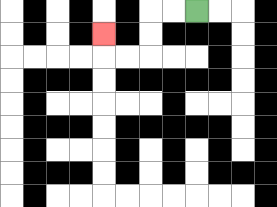{'start': '[8, 0]', 'end': '[4, 1]', 'path_directions': 'L,L,D,D,L,L,U', 'path_coordinates': '[[8, 0], [7, 0], [6, 0], [6, 1], [6, 2], [5, 2], [4, 2], [4, 1]]'}